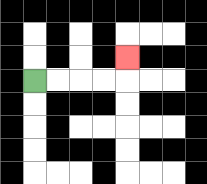{'start': '[1, 3]', 'end': '[5, 2]', 'path_directions': 'R,R,R,R,U', 'path_coordinates': '[[1, 3], [2, 3], [3, 3], [4, 3], [5, 3], [5, 2]]'}